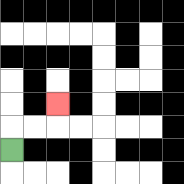{'start': '[0, 6]', 'end': '[2, 4]', 'path_directions': 'U,R,R,U', 'path_coordinates': '[[0, 6], [0, 5], [1, 5], [2, 5], [2, 4]]'}